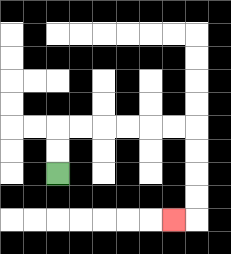{'start': '[2, 7]', 'end': '[7, 9]', 'path_directions': 'U,U,R,R,R,R,R,R,D,D,D,D,L', 'path_coordinates': '[[2, 7], [2, 6], [2, 5], [3, 5], [4, 5], [5, 5], [6, 5], [7, 5], [8, 5], [8, 6], [8, 7], [8, 8], [8, 9], [7, 9]]'}